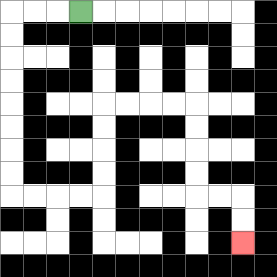{'start': '[3, 0]', 'end': '[10, 10]', 'path_directions': 'L,L,L,D,D,D,D,D,D,D,D,R,R,R,R,U,U,U,U,R,R,R,R,D,D,D,D,R,R,D,D', 'path_coordinates': '[[3, 0], [2, 0], [1, 0], [0, 0], [0, 1], [0, 2], [0, 3], [0, 4], [0, 5], [0, 6], [0, 7], [0, 8], [1, 8], [2, 8], [3, 8], [4, 8], [4, 7], [4, 6], [4, 5], [4, 4], [5, 4], [6, 4], [7, 4], [8, 4], [8, 5], [8, 6], [8, 7], [8, 8], [9, 8], [10, 8], [10, 9], [10, 10]]'}